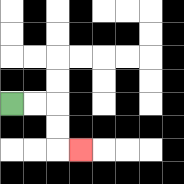{'start': '[0, 4]', 'end': '[3, 6]', 'path_directions': 'R,R,D,D,R', 'path_coordinates': '[[0, 4], [1, 4], [2, 4], [2, 5], [2, 6], [3, 6]]'}